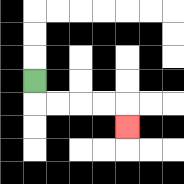{'start': '[1, 3]', 'end': '[5, 5]', 'path_directions': 'D,R,R,R,R,D', 'path_coordinates': '[[1, 3], [1, 4], [2, 4], [3, 4], [4, 4], [5, 4], [5, 5]]'}